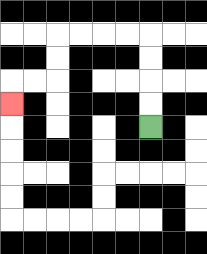{'start': '[6, 5]', 'end': '[0, 4]', 'path_directions': 'U,U,U,U,L,L,L,L,D,D,L,L,D', 'path_coordinates': '[[6, 5], [6, 4], [6, 3], [6, 2], [6, 1], [5, 1], [4, 1], [3, 1], [2, 1], [2, 2], [2, 3], [1, 3], [0, 3], [0, 4]]'}